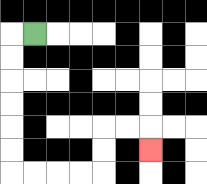{'start': '[1, 1]', 'end': '[6, 6]', 'path_directions': 'L,D,D,D,D,D,D,R,R,R,R,U,U,R,R,D', 'path_coordinates': '[[1, 1], [0, 1], [0, 2], [0, 3], [0, 4], [0, 5], [0, 6], [0, 7], [1, 7], [2, 7], [3, 7], [4, 7], [4, 6], [4, 5], [5, 5], [6, 5], [6, 6]]'}